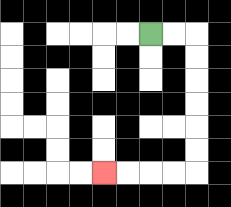{'start': '[6, 1]', 'end': '[4, 7]', 'path_directions': 'R,R,D,D,D,D,D,D,L,L,L,L', 'path_coordinates': '[[6, 1], [7, 1], [8, 1], [8, 2], [8, 3], [8, 4], [8, 5], [8, 6], [8, 7], [7, 7], [6, 7], [5, 7], [4, 7]]'}